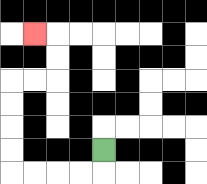{'start': '[4, 6]', 'end': '[1, 1]', 'path_directions': 'D,L,L,L,L,U,U,U,U,R,R,U,U,L', 'path_coordinates': '[[4, 6], [4, 7], [3, 7], [2, 7], [1, 7], [0, 7], [0, 6], [0, 5], [0, 4], [0, 3], [1, 3], [2, 3], [2, 2], [2, 1], [1, 1]]'}